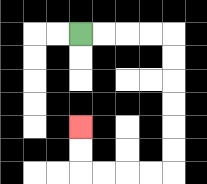{'start': '[3, 1]', 'end': '[3, 5]', 'path_directions': 'R,R,R,R,D,D,D,D,D,D,L,L,L,L,U,U', 'path_coordinates': '[[3, 1], [4, 1], [5, 1], [6, 1], [7, 1], [7, 2], [7, 3], [7, 4], [7, 5], [7, 6], [7, 7], [6, 7], [5, 7], [4, 7], [3, 7], [3, 6], [3, 5]]'}